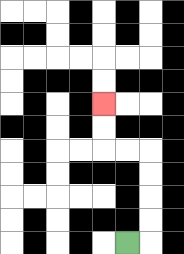{'start': '[5, 10]', 'end': '[4, 4]', 'path_directions': 'R,U,U,U,U,L,L,U,U', 'path_coordinates': '[[5, 10], [6, 10], [6, 9], [6, 8], [6, 7], [6, 6], [5, 6], [4, 6], [4, 5], [4, 4]]'}